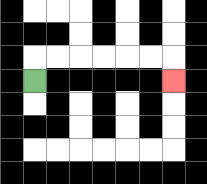{'start': '[1, 3]', 'end': '[7, 3]', 'path_directions': 'U,R,R,R,R,R,R,D', 'path_coordinates': '[[1, 3], [1, 2], [2, 2], [3, 2], [4, 2], [5, 2], [6, 2], [7, 2], [7, 3]]'}